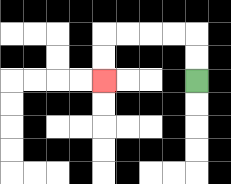{'start': '[8, 3]', 'end': '[4, 3]', 'path_directions': 'U,U,L,L,L,L,D,D', 'path_coordinates': '[[8, 3], [8, 2], [8, 1], [7, 1], [6, 1], [5, 1], [4, 1], [4, 2], [4, 3]]'}